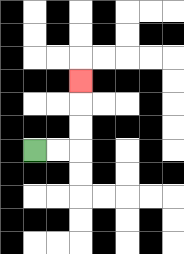{'start': '[1, 6]', 'end': '[3, 3]', 'path_directions': 'R,R,U,U,U', 'path_coordinates': '[[1, 6], [2, 6], [3, 6], [3, 5], [3, 4], [3, 3]]'}